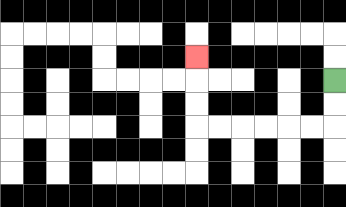{'start': '[14, 3]', 'end': '[8, 2]', 'path_directions': 'D,D,L,L,L,L,L,L,U,U,U', 'path_coordinates': '[[14, 3], [14, 4], [14, 5], [13, 5], [12, 5], [11, 5], [10, 5], [9, 5], [8, 5], [8, 4], [8, 3], [8, 2]]'}